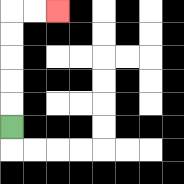{'start': '[0, 5]', 'end': '[2, 0]', 'path_directions': 'U,U,U,U,U,R,R', 'path_coordinates': '[[0, 5], [0, 4], [0, 3], [0, 2], [0, 1], [0, 0], [1, 0], [2, 0]]'}